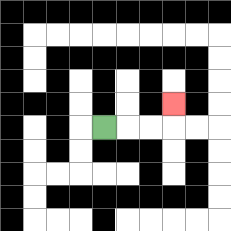{'start': '[4, 5]', 'end': '[7, 4]', 'path_directions': 'R,R,R,U', 'path_coordinates': '[[4, 5], [5, 5], [6, 5], [7, 5], [7, 4]]'}